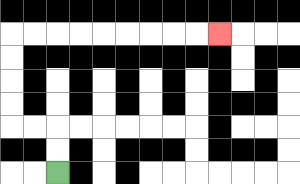{'start': '[2, 7]', 'end': '[9, 1]', 'path_directions': 'U,U,L,L,U,U,U,U,R,R,R,R,R,R,R,R,R', 'path_coordinates': '[[2, 7], [2, 6], [2, 5], [1, 5], [0, 5], [0, 4], [0, 3], [0, 2], [0, 1], [1, 1], [2, 1], [3, 1], [4, 1], [5, 1], [6, 1], [7, 1], [8, 1], [9, 1]]'}